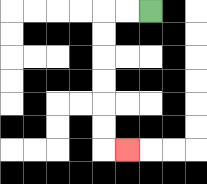{'start': '[6, 0]', 'end': '[5, 6]', 'path_directions': 'L,L,D,D,D,D,D,D,R', 'path_coordinates': '[[6, 0], [5, 0], [4, 0], [4, 1], [4, 2], [4, 3], [4, 4], [4, 5], [4, 6], [5, 6]]'}